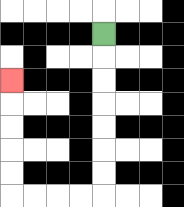{'start': '[4, 1]', 'end': '[0, 3]', 'path_directions': 'D,D,D,D,D,D,D,L,L,L,L,U,U,U,U,U', 'path_coordinates': '[[4, 1], [4, 2], [4, 3], [4, 4], [4, 5], [4, 6], [4, 7], [4, 8], [3, 8], [2, 8], [1, 8], [0, 8], [0, 7], [0, 6], [0, 5], [0, 4], [0, 3]]'}